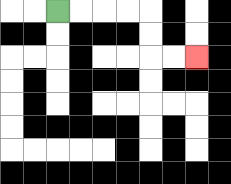{'start': '[2, 0]', 'end': '[8, 2]', 'path_directions': 'R,R,R,R,D,D,R,R', 'path_coordinates': '[[2, 0], [3, 0], [4, 0], [5, 0], [6, 0], [6, 1], [6, 2], [7, 2], [8, 2]]'}